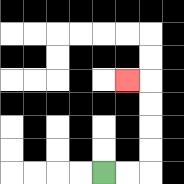{'start': '[4, 7]', 'end': '[5, 3]', 'path_directions': 'R,R,U,U,U,U,L', 'path_coordinates': '[[4, 7], [5, 7], [6, 7], [6, 6], [6, 5], [6, 4], [6, 3], [5, 3]]'}